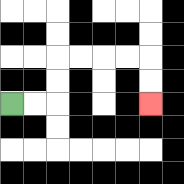{'start': '[0, 4]', 'end': '[6, 4]', 'path_directions': 'R,R,U,U,R,R,R,R,D,D', 'path_coordinates': '[[0, 4], [1, 4], [2, 4], [2, 3], [2, 2], [3, 2], [4, 2], [5, 2], [6, 2], [6, 3], [6, 4]]'}